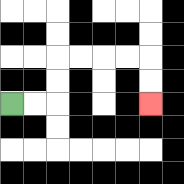{'start': '[0, 4]', 'end': '[6, 4]', 'path_directions': 'R,R,U,U,R,R,R,R,D,D', 'path_coordinates': '[[0, 4], [1, 4], [2, 4], [2, 3], [2, 2], [3, 2], [4, 2], [5, 2], [6, 2], [6, 3], [6, 4]]'}